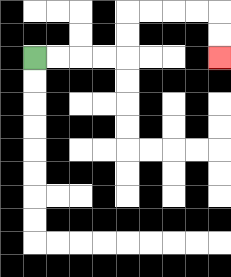{'start': '[1, 2]', 'end': '[9, 2]', 'path_directions': 'R,R,R,R,U,U,R,R,R,R,D,D', 'path_coordinates': '[[1, 2], [2, 2], [3, 2], [4, 2], [5, 2], [5, 1], [5, 0], [6, 0], [7, 0], [8, 0], [9, 0], [9, 1], [9, 2]]'}